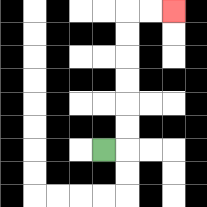{'start': '[4, 6]', 'end': '[7, 0]', 'path_directions': 'R,U,U,U,U,U,U,R,R', 'path_coordinates': '[[4, 6], [5, 6], [5, 5], [5, 4], [5, 3], [5, 2], [5, 1], [5, 0], [6, 0], [7, 0]]'}